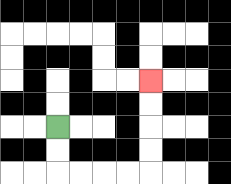{'start': '[2, 5]', 'end': '[6, 3]', 'path_directions': 'D,D,R,R,R,R,U,U,U,U', 'path_coordinates': '[[2, 5], [2, 6], [2, 7], [3, 7], [4, 7], [5, 7], [6, 7], [6, 6], [6, 5], [6, 4], [6, 3]]'}